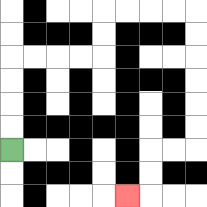{'start': '[0, 6]', 'end': '[5, 8]', 'path_directions': 'U,U,U,U,R,R,R,R,U,U,R,R,R,R,D,D,D,D,D,D,L,L,D,D,L', 'path_coordinates': '[[0, 6], [0, 5], [0, 4], [0, 3], [0, 2], [1, 2], [2, 2], [3, 2], [4, 2], [4, 1], [4, 0], [5, 0], [6, 0], [7, 0], [8, 0], [8, 1], [8, 2], [8, 3], [8, 4], [8, 5], [8, 6], [7, 6], [6, 6], [6, 7], [6, 8], [5, 8]]'}